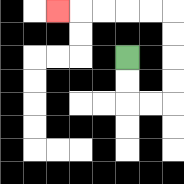{'start': '[5, 2]', 'end': '[2, 0]', 'path_directions': 'D,D,R,R,U,U,U,U,L,L,L,L,L', 'path_coordinates': '[[5, 2], [5, 3], [5, 4], [6, 4], [7, 4], [7, 3], [7, 2], [7, 1], [7, 0], [6, 0], [5, 0], [4, 0], [3, 0], [2, 0]]'}